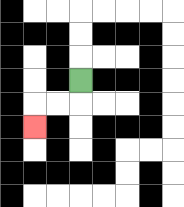{'start': '[3, 3]', 'end': '[1, 5]', 'path_directions': 'D,L,L,D', 'path_coordinates': '[[3, 3], [3, 4], [2, 4], [1, 4], [1, 5]]'}